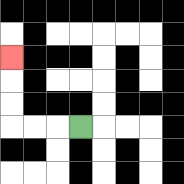{'start': '[3, 5]', 'end': '[0, 2]', 'path_directions': 'L,L,L,U,U,U', 'path_coordinates': '[[3, 5], [2, 5], [1, 5], [0, 5], [0, 4], [0, 3], [0, 2]]'}